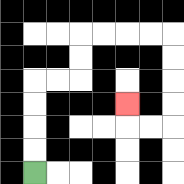{'start': '[1, 7]', 'end': '[5, 4]', 'path_directions': 'U,U,U,U,R,R,U,U,R,R,R,R,D,D,D,D,L,L,U', 'path_coordinates': '[[1, 7], [1, 6], [1, 5], [1, 4], [1, 3], [2, 3], [3, 3], [3, 2], [3, 1], [4, 1], [5, 1], [6, 1], [7, 1], [7, 2], [7, 3], [7, 4], [7, 5], [6, 5], [5, 5], [5, 4]]'}